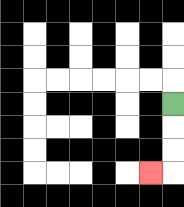{'start': '[7, 4]', 'end': '[6, 7]', 'path_directions': 'D,D,D,L', 'path_coordinates': '[[7, 4], [7, 5], [7, 6], [7, 7], [6, 7]]'}